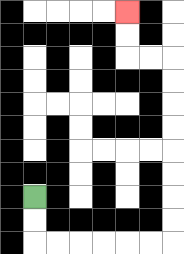{'start': '[1, 8]', 'end': '[5, 0]', 'path_directions': 'D,D,R,R,R,R,R,R,U,U,U,U,U,U,U,U,L,L,U,U', 'path_coordinates': '[[1, 8], [1, 9], [1, 10], [2, 10], [3, 10], [4, 10], [5, 10], [6, 10], [7, 10], [7, 9], [7, 8], [7, 7], [7, 6], [7, 5], [7, 4], [7, 3], [7, 2], [6, 2], [5, 2], [5, 1], [5, 0]]'}